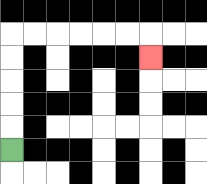{'start': '[0, 6]', 'end': '[6, 2]', 'path_directions': 'U,U,U,U,U,R,R,R,R,R,R,D', 'path_coordinates': '[[0, 6], [0, 5], [0, 4], [0, 3], [0, 2], [0, 1], [1, 1], [2, 1], [3, 1], [4, 1], [5, 1], [6, 1], [6, 2]]'}